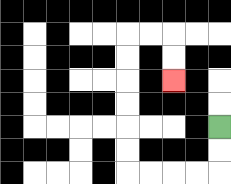{'start': '[9, 5]', 'end': '[7, 3]', 'path_directions': 'D,D,L,L,L,L,U,U,U,U,U,U,R,R,D,D', 'path_coordinates': '[[9, 5], [9, 6], [9, 7], [8, 7], [7, 7], [6, 7], [5, 7], [5, 6], [5, 5], [5, 4], [5, 3], [5, 2], [5, 1], [6, 1], [7, 1], [7, 2], [7, 3]]'}